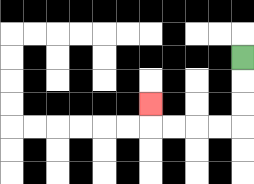{'start': '[10, 2]', 'end': '[6, 4]', 'path_directions': 'D,D,D,L,L,L,L,U', 'path_coordinates': '[[10, 2], [10, 3], [10, 4], [10, 5], [9, 5], [8, 5], [7, 5], [6, 5], [6, 4]]'}